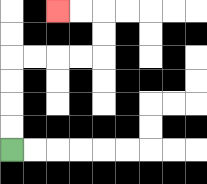{'start': '[0, 6]', 'end': '[2, 0]', 'path_directions': 'U,U,U,U,R,R,R,R,U,U,L,L', 'path_coordinates': '[[0, 6], [0, 5], [0, 4], [0, 3], [0, 2], [1, 2], [2, 2], [3, 2], [4, 2], [4, 1], [4, 0], [3, 0], [2, 0]]'}